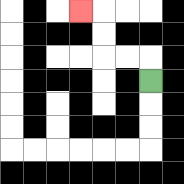{'start': '[6, 3]', 'end': '[3, 0]', 'path_directions': 'U,L,L,U,U,L', 'path_coordinates': '[[6, 3], [6, 2], [5, 2], [4, 2], [4, 1], [4, 0], [3, 0]]'}